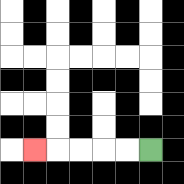{'start': '[6, 6]', 'end': '[1, 6]', 'path_directions': 'L,L,L,L,L', 'path_coordinates': '[[6, 6], [5, 6], [4, 6], [3, 6], [2, 6], [1, 6]]'}